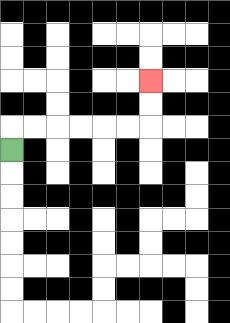{'start': '[0, 6]', 'end': '[6, 3]', 'path_directions': 'U,R,R,R,R,R,R,U,U', 'path_coordinates': '[[0, 6], [0, 5], [1, 5], [2, 5], [3, 5], [4, 5], [5, 5], [6, 5], [6, 4], [6, 3]]'}